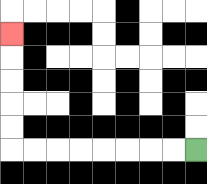{'start': '[8, 6]', 'end': '[0, 1]', 'path_directions': 'L,L,L,L,L,L,L,L,U,U,U,U,U', 'path_coordinates': '[[8, 6], [7, 6], [6, 6], [5, 6], [4, 6], [3, 6], [2, 6], [1, 6], [0, 6], [0, 5], [0, 4], [0, 3], [0, 2], [0, 1]]'}